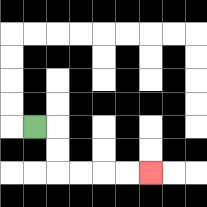{'start': '[1, 5]', 'end': '[6, 7]', 'path_directions': 'R,D,D,R,R,R,R', 'path_coordinates': '[[1, 5], [2, 5], [2, 6], [2, 7], [3, 7], [4, 7], [5, 7], [6, 7]]'}